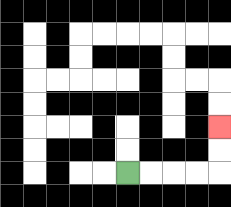{'start': '[5, 7]', 'end': '[9, 5]', 'path_directions': 'R,R,R,R,U,U', 'path_coordinates': '[[5, 7], [6, 7], [7, 7], [8, 7], [9, 7], [9, 6], [9, 5]]'}